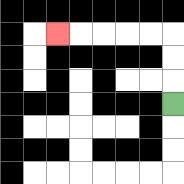{'start': '[7, 4]', 'end': '[2, 1]', 'path_directions': 'U,U,U,L,L,L,L,L', 'path_coordinates': '[[7, 4], [7, 3], [7, 2], [7, 1], [6, 1], [5, 1], [4, 1], [3, 1], [2, 1]]'}